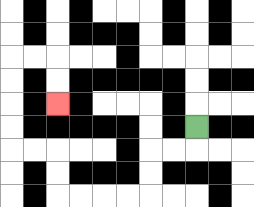{'start': '[8, 5]', 'end': '[2, 4]', 'path_directions': 'D,L,L,D,D,L,L,L,L,U,U,L,L,U,U,U,U,R,R,D,D', 'path_coordinates': '[[8, 5], [8, 6], [7, 6], [6, 6], [6, 7], [6, 8], [5, 8], [4, 8], [3, 8], [2, 8], [2, 7], [2, 6], [1, 6], [0, 6], [0, 5], [0, 4], [0, 3], [0, 2], [1, 2], [2, 2], [2, 3], [2, 4]]'}